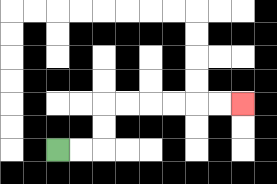{'start': '[2, 6]', 'end': '[10, 4]', 'path_directions': 'R,R,U,U,R,R,R,R,R,R', 'path_coordinates': '[[2, 6], [3, 6], [4, 6], [4, 5], [4, 4], [5, 4], [6, 4], [7, 4], [8, 4], [9, 4], [10, 4]]'}